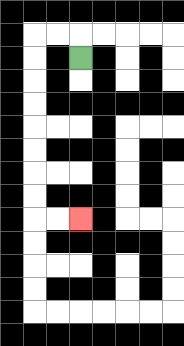{'start': '[3, 2]', 'end': '[3, 9]', 'path_directions': 'U,L,L,D,D,D,D,D,D,D,D,R,R', 'path_coordinates': '[[3, 2], [3, 1], [2, 1], [1, 1], [1, 2], [1, 3], [1, 4], [1, 5], [1, 6], [1, 7], [1, 8], [1, 9], [2, 9], [3, 9]]'}